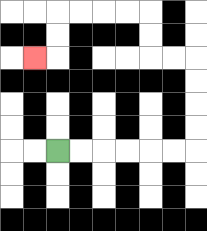{'start': '[2, 6]', 'end': '[1, 2]', 'path_directions': 'R,R,R,R,R,R,U,U,U,U,L,L,U,U,L,L,L,L,D,D,L', 'path_coordinates': '[[2, 6], [3, 6], [4, 6], [5, 6], [6, 6], [7, 6], [8, 6], [8, 5], [8, 4], [8, 3], [8, 2], [7, 2], [6, 2], [6, 1], [6, 0], [5, 0], [4, 0], [3, 0], [2, 0], [2, 1], [2, 2], [1, 2]]'}